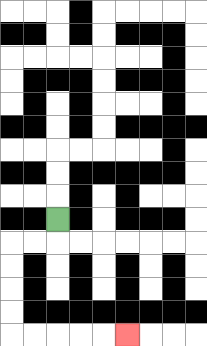{'start': '[2, 9]', 'end': '[5, 14]', 'path_directions': 'D,L,L,D,D,D,D,R,R,R,R,R', 'path_coordinates': '[[2, 9], [2, 10], [1, 10], [0, 10], [0, 11], [0, 12], [0, 13], [0, 14], [1, 14], [2, 14], [3, 14], [4, 14], [5, 14]]'}